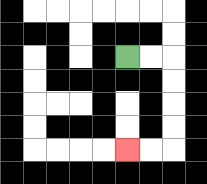{'start': '[5, 2]', 'end': '[5, 6]', 'path_directions': 'R,R,D,D,D,D,L,L', 'path_coordinates': '[[5, 2], [6, 2], [7, 2], [7, 3], [7, 4], [7, 5], [7, 6], [6, 6], [5, 6]]'}